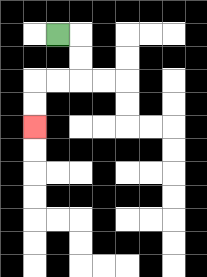{'start': '[2, 1]', 'end': '[1, 5]', 'path_directions': 'R,D,D,L,L,D,D', 'path_coordinates': '[[2, 1], [3, 1], [3, 2], [3, 3], [2, 3], [1, 3], [1, 4], [1, 5]]'}